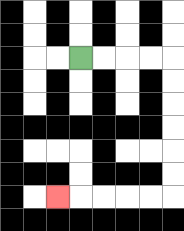{'start': '[3, 2]', 'end': '[2, 8]', 'path_directions': 'R,R,R,R,D,D,D,D,D,D,L,L,L,L,L', 'path_coordinates': '[[3, 2], [4, 2], [5, 2], [6, 2], [7, 2], [7, 3], [7, 4], [7, 5], [7, 6], [7, 7], [7, 8], [6, 8], [5, 8], [4, 8], [3, 8], [2, 8]]'}